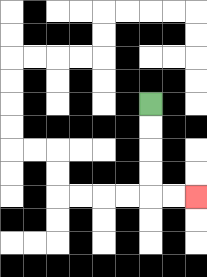{'start': '[6, 4]', 'end': '[8, 8]', 'path_directions': 'D,D,D,D,R,R', 'path_coordinates': '[[6, 4], [6, 5], [6, 6], [6, 7], [6, 8], [7, 8], [8, 8]]'}